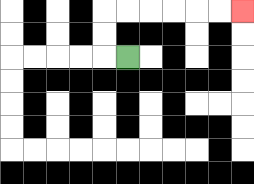{'start': '[5, 2]', 'end': '[10, 0]', 'path_directions': 'L,U,U,R,R,R,R,R,R', 'path_coordinates': '[[5, 2], [4, 2], [4, 1], [4, 0], [5, 0], [6, 0], [7, 0], [8, 0], [9, 0], [10, 0]]'}